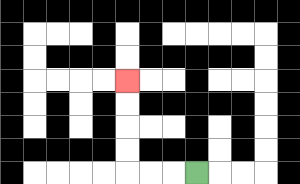{'start': '[8, 7]', 'end': '[5, 3]', 'path_directions': 'L,L,L,U,U,U,U', 'path_coordinates': '[[8, 7], [7, 7], [6, 7], [5, 7], [5, 6], [5, 5], [5, 4], [5, 3]]'}